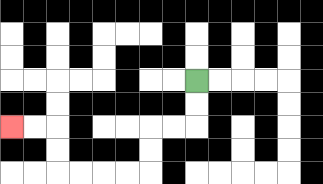{'start': '[8, 3]', 'end': '[0, 5]', 'path_directions': 'D,D,L,L,D,D,L,L,L,L,U,U,L,L', 'path_coordinates': '[[8, 3], [8, 4], [8, 5], [7, 5], [6, 5], [6, 6], [6, 7], [5, 7], [4, 7], [3, 7], [2, 7], [2, 6], [2, 5], [1, 5], [0, 5]]'}